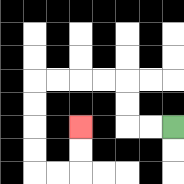{'start': '[7, 5]', 'end': '[3, 5]', 'path_directions': 'L,L,U,U,L,L,L,L,D,D,D,D,R,R,U,U', 'path_coordinates': '[[7, 5], [6, 5], [5, 5], [5, 4], [5, 3], [4, 3], [3, 3], [2, 3], [1, 3], [1, 4], [1, 5], [1, 6], [1, 7], [2, 7], [3, 7], [3, 6], [3, 5]]'}